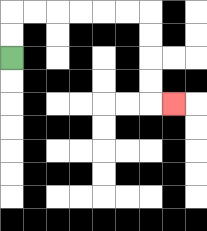{'start': '[0, 2]', 'end': '[7, 4]', 'path_directions': 'U,U,R,R,R,R,R,R,D,D,D,D,R', 'path_coordinates': '[[0, 2], [0, 1], [0, 0], [1, 0], [2, 0], [3, 0], [4, 0], [5, 0], [6, 0], [6, 1], [6, 2], [6, 3], [6, 4], [7, 4]]'}